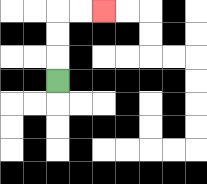{'start': '[2, 3]', 'end': '[4, 0]', 'path_directions': 'U,U,U,R,R', 'path_coordinates': '[[2, 3], [2, 2], [2, 1], [2, 0], [3, 0], [4, 0]]'}